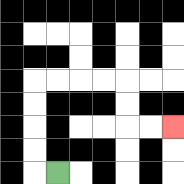{'start': '[2, 7]', 'end': '[7, 5]', 'path_directions': 'L,U,U,U,U,R,R,R,R,D,D,R,R', 'path_coordinates': '[[2, 7], [1, 7], [1, 6], [1, 5], [1, 4], [1, 3], [2, 3], [3, 3], [4, 3], [5, 3], [5, 4], [5, 5], [6, 5], [7, 5]]'}